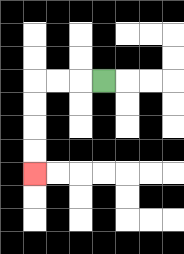{'start': '[4, 3]', 'end': '[1, 7]', 'path_directions': 'L,L,L,D,D,D,D', 'path_coordinates': '[[4, 3], [3, 3], [2, 3], [1, 3], [1, 4], [1, 5], [1, 6], [1, 7]]'}